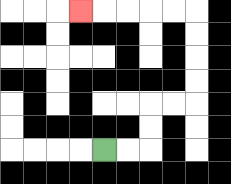{'start': '[4, 6]', 'end': '[3, 0]', 'path_directions': 'R,R,U,U,R,R,U,U,U,U,L,L,L,L,L', 'path_coordinates': '[[4, 6], [5, 6], [6, 6], [6, 5], [6, 4], [7, 4], [8, 4], [8, 3], [8, 2], [8, 1], [8, 0], [7, 0], [6, 0], [5, 0], [4, 0], [3, 0]]'}